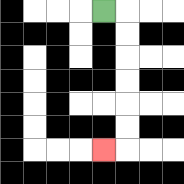{'start': '[4, 0]', 'end': '[4, 6]', 'path_directions': 'R,D,D,D,D,D,D,L', 'path_coordinates': '[[4, 0], [5, 0], [5, 1], [5, 2], [5, 3], [5, 4], [5, 5], [5, 6], [4, 6]]'}